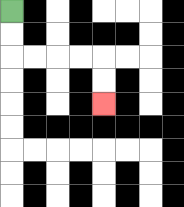{'start': '[0, 0]', 'end': '[4, 4]', 'path_directions': 'D,D,R,R,R,R,D,D', 'path_coordinates': '[[0, 0], [0, 1], [0, 2], [1, 2], [2, 2], [3, 2], [4, 2], [4, 3], [4, 4]]'}